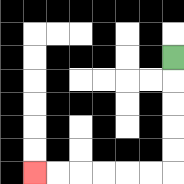{'start': '[7, 2]', 'end': '[1, 7]', 'path_directions': 'D,D,D,D,D,L,L,L,L,L,L', 'path_coordinates': '[[7, 2], [7, 3], [7, 4], [7, 5], [7, 6], [7, 7], [6, 7], [5, 7], [4, 7], [3, 7], [2, 7], [1, 7]]'}